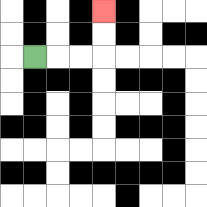{'start': '[1, 2]', 'end': '[4, 0]', 'path_directions': 'R,R,R,U,U', 'path_coordinates': '[[1, 2], [2, 2], [3, 2], [4, 2], [4, 1], [4, 0]]'}